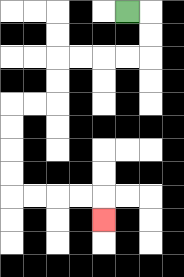{'start': '[5, 0]', 'end': '[4, 9]', 'path_directions': 'R,D,D,L,L,L,L,D,D,L,L,D,D,D,D,R,R,R,R,D', 'path_coordinates': '[[5, 0], [6, 0], [6, 1], [6, 2], [5, 2], [4, 2], [3, 2], [2, 2], [2, 3], [2, 4], [1, 4], [0, 4], [0, 5], [0, 6], [0, 7], [0, 8], [1, 8], [2, 8], [3, 8], [4, 8], [4, 9]]'}